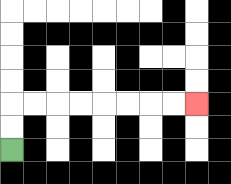{'start': '[0, 6]', 'end': '[8, 4]', 'path_directions': 'U,U,R,R,R,R,R,R,R,R', 'path_coordinates': '[[0, 6], [0, 5], [0, 4], [1, 4], [2, 4], [3, 4], [4, 4], [5, 4], [6, 4], [7, 4], [8, 4]]'}